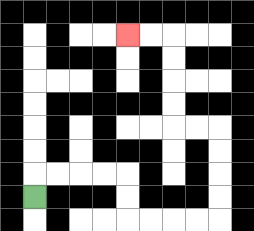{'start': '[1, 8]', 'end': '[5, 1]', 'path_directions': 'U,R,R,R,R,D,D,R,R,R,R,U,U,U,U,L,L,U,U,U,U,L,L', 'path_coordinates': '[[1, 8], [1, 7], [2, 7], [3, 7], [4, 7], [5, 7], [5, 8], [5, 9], [6, 9], [7, 9], [8, 9], [9, 9], [9, 8], [9, 7], [9, 6], [9, 5], [8, 5], [7, 5], [7, 4], [7, 3], [7, 2], [7, 1], [6, 1], [5, 1]]'}